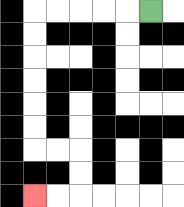{'start': '[6, 0]', 'end': '[1, 8]', 'path_directions': 'L,L,L,L,L,D,D,D,D,D,D,R,R,D,D,L,L', 'path_coordinates': '[[6, 0], [5, 0], [4, 0], [3, 0], [2, 0], [1, 0], [1, 1], [1, 2], [1, 3], [1, 4], [1, 5], [1, 6], [2, 6], [3, 6], [3, 7], [3, 8], [2, 8], [1, 8]]'}